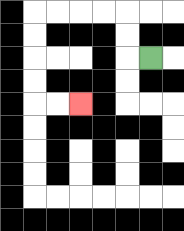{'start': '[6, 2]', 'end': '[3, 4]', 'path_directions': 'L,U,U,L,L,L,L,D,D,D,D,R,R', 'path_coordinates': '[[6, 2], [5, 2], [5, 1], [5, 0], [4, 0], [3, 0], [2, 0], [1, 0], [1, 1], [1, 2], [1, 3], [1, 4], [2, 4], [3, 4]]'}